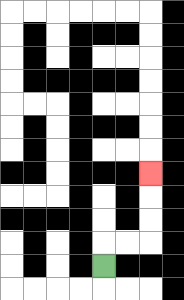{'start': '[4, 11]', 'end': '[6, 7]', 'path_directions': 'U,R,R,U,U,U', 'path_coordinates': '[[4, 11], [4, 10], [5, 10], [6, 10], [6, 9], [6, 8], [6, 7]]'}